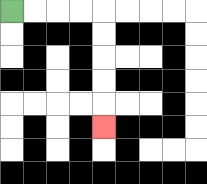{'start': '[0, 0]', 'end': '[4, 5]', 'path_directions': 'R,R,R,R,D,D,D,D,D', 'path_coordinates': '[[0, 0], [1, 0], [2, 0], [3, 0], [4, 0], [4, 1], [4, 2], [4, 3], [4, 4], [4, 5]]'}